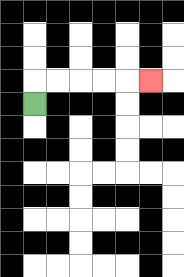{'start': '[1, 4]', 'end': '[6, 3]', 'path_directions': 'U,R,R,R,R,R', 'path_coordinates': '[[1, 4], [1, 3], [2, 3], [3, 3], [4, 3], [5, 3], [6, 3]]'}